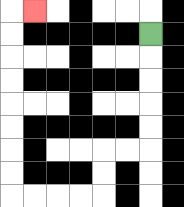{'start': '[6, 1]', 'end': '[1, 0]', 'path_directions': 'D,D,D,D,D,L,L,D,D,L,L,L,L,U,U,U,U,U,U,U,U,R', 'path_coordinates': '[[6, 1], [6, 2], [6, 3], [6, 4], [6, 5], [6, 6], [5, 6], [4, 6], [4, 7], [4, 8], [3, 8], [2, 8], [1, 8], [0, 8], [0, 7], [0, 6], [0, 5], [0, 4], [0, 3], [0, 2], [0, 1], [0, 0], [1, 0]]'}